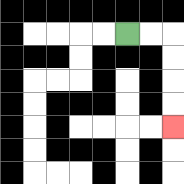{'start': '[5, 1]', 'end': '[7, 5]', 'path_directions': 'R,R,D,D,D,D', 'path_coordinates': '[[5, 1], [6, 1], [7, 1], [7, 2], [7, 3], [7, 4], [7, 5]]'}